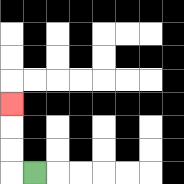{'start': '[1, 7]', 'end': '[0, 4]', 'path_directions': 'L,U,U,U', 'path_coordinates': '[[1, 7], [0, 7], [0, 6], [0, 5], [0, 4]]'}